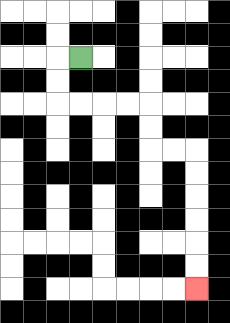{'start': '[3, 2]', 'end': '[8, 12]', 'path_directions': 'L,D,D,R,R,R,R,D,D,R,R,D,D,D,D,D,D', 'path_coordinates': '[[3, 2], [2, 2], [2, 3], [2, 4], [3, 4], [4, 4], [5, 4], [6, 4], [6, 5], [6, 6], [7, 6], [8, 6], [8, 7], [8, 8], [8, 9], [8, 10], [8, 11], [8, 12]]'}